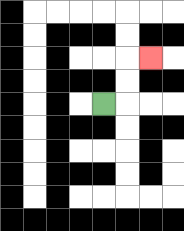{'start': '[4, 4]', 'end': '[6, 2]', 'path_directions': 'R,U,U,R', 'path_coordinates': '[[4, 4], [5, 4], [5, 3], [5, 2], [6, 2]]'}